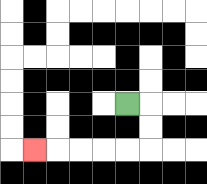{'start': '[5, 4]', 'end': '[1, 6]', 'path_directions': 'R,D,D,L,L,L,L,L', 'path_coordinates': '[[5, 4], [6, 4], [6, 5], [6, 6], [5, 6], [4, 6], [3, 6], [2, 6], [1, 6]]'}